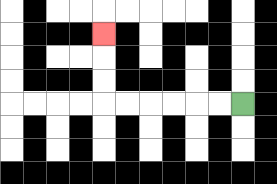{'start': '[10, 4]', 'end': '[4, 1]', 'path_directions': 'L,L,L,L,L,L,U,U,U', 'path_coordinates': '[[10, 4], [9, 4], [8, 4], [7, 4], [6, 4], [5, 4], [4, 4], [4, 3], [4, 2], [4, 1]]'}